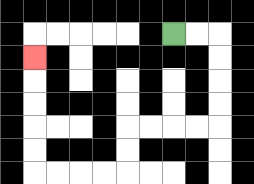{'start': '[7, 1]', 'end': '[1, 2]', 'path_directions': 'R,R,D,D,D,D,L,L,L,L,D,D,L,L,L,L,U,U,U,U,U', 'path_coordinates': '[[7, 1], [8, 1], [9, 1], [9, 2], [9, 3], [9, 4], [9, 5], [8, 5], [7, 5], [6, 5], [5, 5], [5, 6], [5, 7], [4, 7], [3, 7], [2, 7], [1, 7], [1, 6], [1, 5], [1, 4], [1, 3], [1, 2]]'}